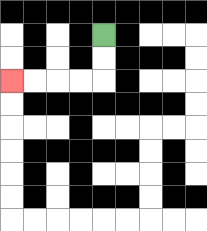{'start': '[4, 1]', 'end': '[0, 3]', 'path_directions': 'D,D,L,L,L,L', 'path_coordinates': '[[4, 1], [4, 2], [4, 3], [3, 3], [2, 3], [1, 3], [0, 3]]'}